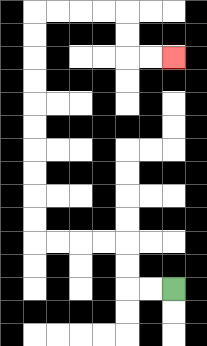{'start': '[7, 12]', 'end': '[7, 2]', 'path_directions': 'L,L,U,U,L,L,L,L,U,U,U,U,U,U,U,U,U,U,R,R,R,R,D,D,R,R', 'path_coordinates': '[[7, 12], [6, 12], [5, 12], [5, 11], [5, 10], [4, 10], [3, 10], [2, 10], [1, 10], [1, 9], [1, 8], [1, 7], [1, 6], [1, 5], [1, 4], [1, 3], [1, 2], [1, 1], [1, 0], [2, 0], [3, 0], [4, 0], [5, 0], [5, 1], [5, 2], [6, 2], [7, 2]]'}